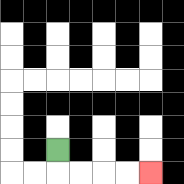{'start': '[2, 6]', 'end': '[6, 7]', 'path_directions': 'D,R,R,R,R', 'path_coordinates': '[[2, 6], [2, 7], [3, 7], [4, 7], [5, 7], [6, 7]]'}